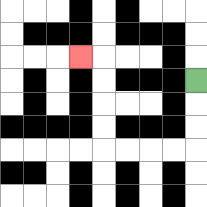{'start': '[8, 3]', 'end': '[3, 2]', 'path_directions': 'D,D,D,L,L,L,L,U,U,U,U,L', 'path_coordinates': '[[8, 3], [8, 4], [8, 5], [8, 6], [7, 6], [6, 6], [5, 6], [4, 6], [4, 5], [4, 4], [4, 3], [4, 2], [3, 2]]'}